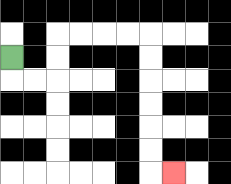{'start': '[0, 2]', 'end': '[7, 7]', 'path_directions': 'D,R,R,U,U,R,R,R,R,D,D,D,D,D,D,R', 'path_coordinates': '[[0, 2], [0, 3], [1, 3], [2, 3], [2, 2], [2, 1], [3, 1], [4, 1], [5, 1], [6, 1], [6, 2], [6, 3], [6, 4], [6, 5], [6, 6], [6, 7], [7, 7]]'}